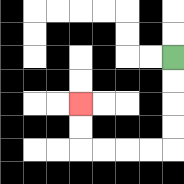{'start': '[7, 2]', 'end': '[3, 4]', 'path_directions': 'D,D,D,D,L,L,L,L,U,U', 'path_coordinates': '[[7, 2], [7, 3], [7, 4], [7, 5], [7, 6], [6, 6], [5, 6], [4, 6], [3, 6], [3, 5], [3, 4]]'}